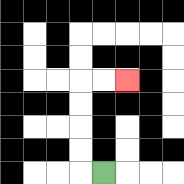{'start': '[4, 7]', 'end': '[5, 3]', 'path_directions': 'L,U,U,U,U,R,R', 'path_coordinates': '[[4, 7], [3, 7], [3, 6], [3, 5], [3, 4], [3, 3], [4, 3], [5, 3]]'}